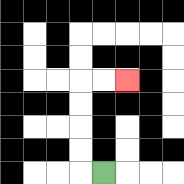{'start': '[4, 7]', 'end': '[5, 3]', 'path_directions': 'L,U,U,U,U,R,R', 'path_coordinates': '[[4, 7], [3, 7], [3, 6], [3, 5], [3, 4], [3, 3], [4, 3], [5, 3]]'}